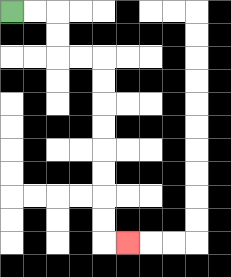{'start': '[0, 0]', 'end': '[5, 10]', 'path_directions': 'R,R,D,D,R,R,D,D,D,D,D,D,D,D,R', 'path_coordinates': '[[0, 0], [1, 0], [2, 0], [2, 1], [2, 2], [3, 2], [4, 2], [4, 3], [4, 4], [4, 5], [4, 6], [4, 7], [4, 8], [4, 9], [4, 10], [5, 10]]'}